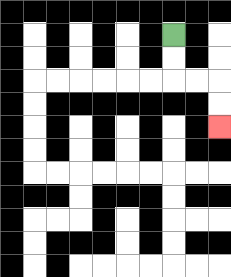{'start': '[7, 1]', 'end': '[9, 5]', 'path_directions': 'D,D,R,R,D,D', 'path_coordinates': '[[7, 1], [7, 2], [7, 3], [8, 3], [9, 3], [9, 4], [9, 5]]'}